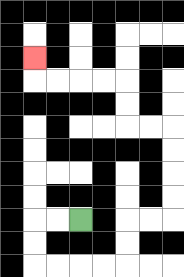{'start': '[3, 9]', 'end': '[1, 2]', 'path_directions': 'L,L,D,D,R,R,R,R,U,U,R,R,U,U,U,U,L,L,U,U,L,L,L,L,U', 'path_coordinates': '[[3, 9], [2, 9], [1, 9], [1, 10], [1, 11], [2, 11], [3, 11], [4, 11], [5, 11], [5, 10], [5, 9], [6, 9], [7, 9], [7, 8], [7, 7], [7, 6], [7, 5], [6, 5], [5, 5], [5, 4], [5, 3], [4, 3], [3, 3], [2, 3], [1, 3], [1, 2]]'}